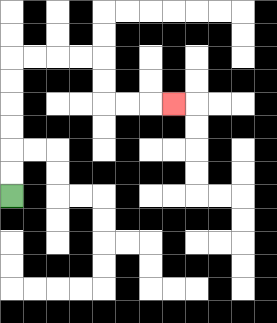{'start': '[0, 8]', 'end': '[7, 4]', 'path_directions': 'U,U,U,U,U,U,R,R,R,R,D,D,R,R,R', 'path_coordinates': '[[0, 8], [0, 7], [0, 6], [0, 5], [0, 4], [0, 3], [0, 2], [1, 2], [2, 2], [3, 2], [4, 2], [4, 3], [4, 4], [5, 4], [6, 4], [7, 4]]'}